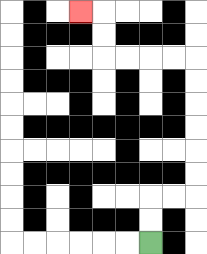{'start': '[6, 10]', 'end': '[3, 0]', 'path_directions': 'U,U,R,R,U,U,U,U,U,U,L,L,L,L,U,U,L', 'path_coordinates': '[[6, 10], [6, 9], [6, 8], [7, 8], [8, 8], [8, 7], [8, 6], [8, 5], [8, 4], [8, 3], [8, 2], [7, 2], [6, 2], [5, 2], [4, 2], [4, 1], [4, 0], [3, 0]]'}